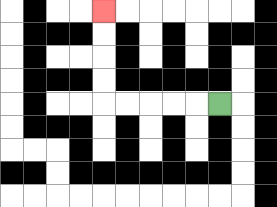{'start': '[9, 4]', 'end': '[4, 0]', 'path_directions': 'L,L,L,L,L,U,U,U,U', 'path_coordinates': '[[9, 4], [8, 4], [7, 4], [6, 4], [5, 4], [4, 4], [4, 3], [4, 2], [4, 1], [4, 0]]'}